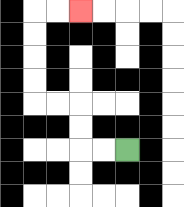{'start': '[5, 6]', 'end': '[3, 0]', 'path_directions': 'L,L,U,U,L,L,U,U,U,U,R,R', 'path_coordinates': '[[5, 6], [4, 6], [3, 6], [3, 5], [3, 4], [2, 4], [1, 4], [1, 3], [1, 2], [1, 1], [1, 0], [2, 0], [3, 0]]'}